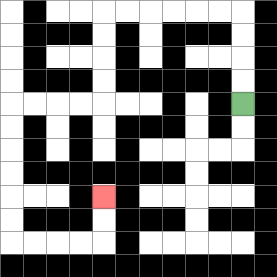{'start': '[10, 4]', 'end': '[4, 8]', 'path_directions': 'U,U,U,U,L,L,L,L,L,L,D,D,D,D,L,L,L,L,D,D,D,D,D,D,R,R,R,R,U,U', 'path_coordinates': '[[10, 4], [10, 3], [10, 2], [10, 1], [10, 0], [9, 0], [8, 0], [7, 0], [6, 0], [5, 0], [4, 0], [4, 1], [4, 2], [4, 3], [4, 4], [3, 4], [2, 4], [1, 4], [0, 4], [0, 5], [0, 6], [0, 7], [0, 8], [0, 9], [0, 10], [1, 10], [2, 10], [3, 10], [4, 10], [4, 9], [4, 8]]'}